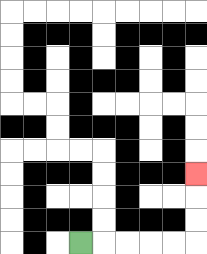{'start': '[3, 10]', 'end': '[8, 7]', 'path_directions': 'R,R,R,R,R,U,U,U', 'path_coordinates': '[[3, 10], [4, 10], [5, 10], [6, 10], [7, 10], [8, 10], [8, 9], [8, 8], [8, 7]]'}